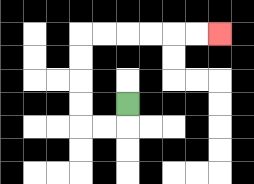{'start': '[5, 4]', 'end': '[9, 1]', 'path_directions': 'D,L,L,U,U,U,U,R,R,R,R,R,R', 'path_coordinates': '[[5, 4], [5, 5], [4, 5], [3, 5], [3, 4], [3, 3], [3, 2], [3, 1], [4, 1], [5, 1], [6, 1], [7, 1], [8, 1], [9, 1]]'}